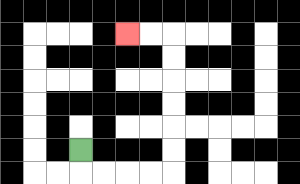{'start': '[3, 6]', 'end': '[5, 1]', 'path_directions': 'D,R,R,R,R,U,U,U,U,U,U,L,L', 'path_coordinates': '[[3, 6], [3, 7], [4, 7], [5, 7], [6, 7], [7, 7], [7, 6], [7, 5], [7, 4], [7, 3], [7, 2], [7, 1], [6, 1], [5, 1]]'}